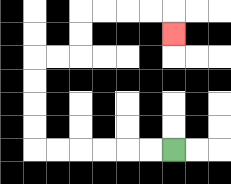{'start': '[7, 6]', 'end': '[7, 1]', 'path_directions': 'L,L,L,L,L,L,U,U,U,U,R,R,U,U,R,R,R,R,D', 'path_coordinates': '[[7, 6], [6, 6], [5, 6], [4, 6], [3, 6], [2, 6], [1, 6], [1, 5], [1, 4], [1, 3], [1, 2], [2, 2], [3, 2], [3, 1], [3, 0], [4, 0], [5, 0], [6, 0], [7, 0], [7, 1]]'}